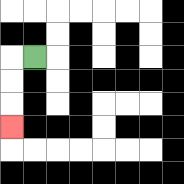{'start': '[1, 2]', 'end': '[0, 5]', 'path_directions': 'L,D,D,D', 'path_coordinates': '[[1, 2], [0, 2], [0, 3], [0, 4], [0, 5]]'}